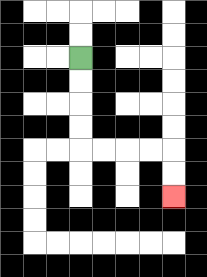{'start': '[3, 2]', 'end': '[7, 8]', 'path_directions': 'D,D,D,D,R,R,R,R,D,D', 'path_coordinates': '[[3, 2], [3, 3], [3, 4], [3, 5], [3, 6], [4, 6], [5, 6], [6, 6], [7, 6], [7, 7], [7, 8]]'}